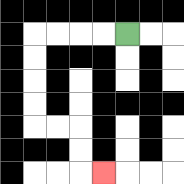{'start': '[5, 1]', 'end': '[4, 7]', 'path_directions': 'L,L,L,L,D,D,D,D,R,R,D,D,R', 'path_coordinates': '[[5, 1], [4, 1], [3, 1], [2, 1], [1, 1], [1, 2], [1, 3], [1, 4], [1, 5], [2, 5], [3, 5], [3, 6], [3, 7], [4, 7]]'}